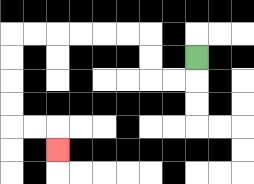{'start': '[8, 2]', 'end': '[2, 6]', 'path_directions': 'D,L,L,U,U,L,L,L,L,L,L,D,D,D,D,R,R,D', 'path_coordinates': '[[8, 2], [8, 3], [7, 3], [6, 3], [6, 2], [6, 1], [5, 1], [4, 1], [3, 1], [2, 1], [1, 1], [0, 1], [0, 2], [0, 3], [0, 4], [0, 5], [1, 5], [2, 5], [2, 6]]'}